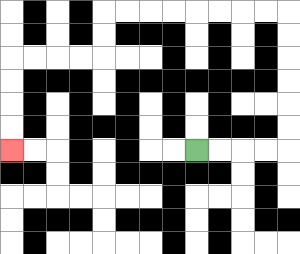{'start': '[8, 6]', 'end': '[0, 6]', 'path_directions': 'R,R,R,R,U,U,U,U,U,U,L,L,L,L,L,L,L,L,D,D,L,L,L,L,D,D,D,D', 'path_coordinates': '[[8, 6], [9, 6], [10, 6], [11, 6], [12, 6], [12, 5], [12, 4], [12, 3], [12, 2], [12, 1], [12, 0], [11, 0], [10, 0], [9, 0], [8, 0], [7, 0], [6, 0], [5, 0], [4, 0], [4, 1], [4, 2], [3, 2], [2, 2], [1, 2], [0, 2], [0, 3], [0, 4], [0, 5], [0, 6]]'}